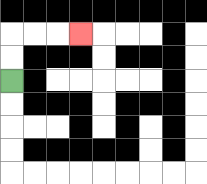{'start': '[0, 3]', 'end': '[3, 1]', 'path_directions': 'U,U,R,R,R', 'path_coordinates': '[[0, 3], [0, 2], [0, 1], [1, 1], [2, 1], [3, 1]]'}